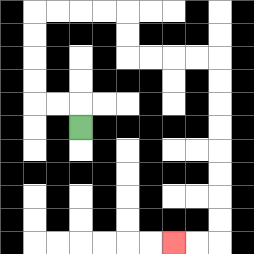{'start': '[3, 5]', 'end': '[7, 10]', 'path_directions': 'U,L,L,U,U,U,U,R,R,R,R,D,D,R,R,R,R,D,D,D,D,D,D,D,D,L,L', 'path_coordinates': '[[3, 5], [3, 4], [2, 4], [1, 4], [1, 3], [1, 2], [1, 1], [1, 0], [2, 0], [3, 0], [4, 0], [5, 0], [5, 1], [5, 2], [6, 2], [7, 2], [8, 2], [9, 2], [9, 3], [9, 4], [9, 5], [9, 6], [9, 7], [9, 8], [9, 9], [9, 10], [8, 10], [7, 10]]'}